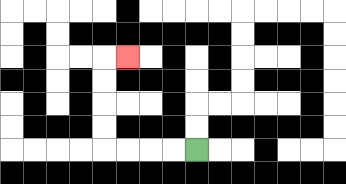{'start': '[8, 6]', 'end': '[5, 2]', 'path_directions': 'L,L,L,L,U,U,U,U,R', 'path_coordinates': '[[8, 6], [7, 6], [6, 6], [5, 6], [4, 6], [4, 5], [4, 4], [4, 3], [4, 2], [5, 2]]'}